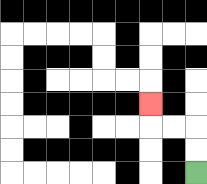{'start': '[8, 7]', 'end': '[6, 4]', 'path_directions': 'U,U,L,L,U', 'path_coordinates': '[[8, 7], [8, 6], [8, 5], [7, 5], [6, 5], [6, 4]]'}